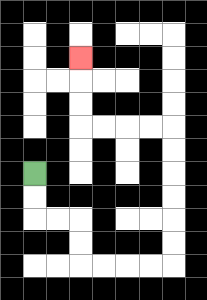{'start': '[1, 7]', 'end': '[3, 2]', 'path_directions': 'D,D,R,R,D,D,R,R,R,R,U,U,U,U,U,U,L,L,L,L,U,U,U', 'path_coordinates': '[[1, 7], [1, 8], [1, 9], [2, 9], [3, 9], [3, 10], [3, 11], [4, 11], [5, 11], [6, 11], [7, 11], [7, 10], [7, 9], [7, 8], [7, 7], [7, 6], [7, 5], [6, 5], [5, 5], [4, 5], [3, 5], [3, 4], [3, 3], [3, 2]]'}